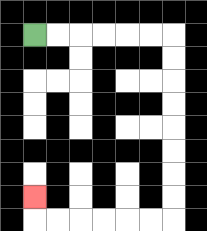{'start': '[1, 1]', 'end': '[1, 8]', 'path_directions': 'R,R,R,R,R,R,D,D,D,D,D,D,D,D,L,L,L,L,L,L,U', 'path_coordinates': '[[1, 1], [2, 1], [3, 1], [4, 1], [5, 1], [6, 1], [7, 1], [7, 2], [7, 3], [7, 4], [7, 5], [7, 6], [7, 7], [7, 8], [7, 9], [6, 9], [5, 9], [4, 9], [3, 9], [2, 9], [1, 9], [1, 8]]'}